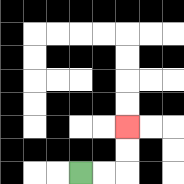{'start': '[3, 7]', 'end': '[5, 5]', 'path_directions': 'R,R,U,U', 'path_coordinates': '[[3, 7], [4, 7], [5, 7], [5, 6], [5, 5]]'}